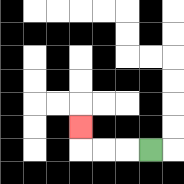{'start': '[6, 6]', 'end': '[3, 5]', 'path_directions': 'L,L,L,U', 'path_coordinates': '[[6, 6], [5, 6], [4, 6], [3, 6], [3, 5]]'}